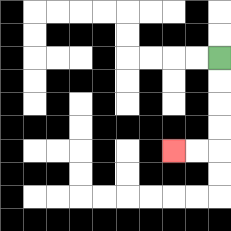{'start': '[9, 2]', 'end': '[7, 6]', 'path_directions': 'D,D,D,D,L,L', 'path_coordinates': '[[9, 2], [9, 3], [9, 4], [9, 5], [9, 6], [8, 6], [7, 6]]'}